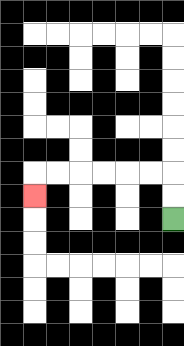{'start': '[7, 9]', 'end': '[1, 8]', 'path_directions': 'U,U,L,L,L,L,L,L,D', 'path_coordinates': '[[7, 9], [7, 8], [7, 7], [6, 7], [5, 7], [4, 7], [3, 7], [2, 7], [1, 7], [1, 8]]'}